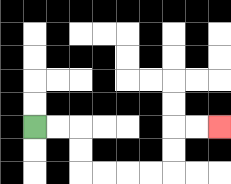{'start': '[1, 5]', 'end': '[9, 5]', 'path_directions': 'R,R,D,D,R,R,R,R,U,U,R,R', 'path_coordinates': '[[1, 5], [2, 5], [3, 5], [3, 6], [3, 7], [4, 7], [5, 7], [6, 7], [7, 7], [7, 6], [7, 5], [8, 5], [9, 5]]'}